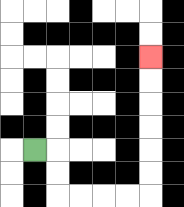{'start': '[1, 6]', 'end': '[6, 2]', 'path_directions': 'R,D,D,R,R,R,R,U,U,U,U,U,U', 'path_coordinates': '[[1, 6], [2, 6], [2, 7], [2, 8], [3, 8], [4, 8], [5, 8], [6, 8], [6, 7], [6, 6], [6, 5], [6, 4], [6, 3], [6, 2]]'}